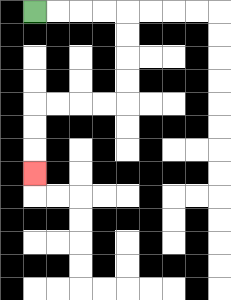{'start': '[1, 0]', 'end': '[1, 7]', 'path_directions': 'R,R,R,R,D,D,D,D,L,L,L,L,D,D,D', 'path_coordinates': '[[1, 0], [2, 0], [3, 0], [4, 0], [5, 0], [5, 1], [5, 2], [5, 3], [5, 4], [4, 4], [3, 4], [2, 4], [1, 4], [1, 5], [1, 6], [1, 7]]'}